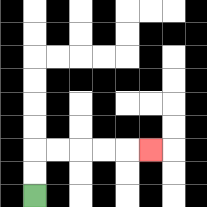{'start': '[1, 8]', 'end': '[6, 6]', 'path_directions': 'U,U,R,R,R,R,R', 'path_coordinates': '[[1, 8], [1, 7], [1, 6], [2, 6], [3, 6], [4, 6], [5, 6], [6, 6]]'}